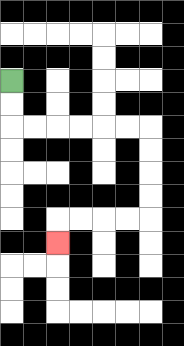{'start': '[0, 3]', 'end': '[2, 10]', 'path_directions': 'D,D,R,R,R,R,R,R,D,D,D,D,L,L,L,L,D', 'path_coordinates': '[[0, 3], [0, 4], [0, 5], [1, 5], [2, 5], [3, 5], [4, 5], [5, 5], [6, 5], [6, 6], [6, 7], [6, 8], [6, 9], [5, 9], [4, 9], [3, 9], [2, 9], [2, 10]]'}